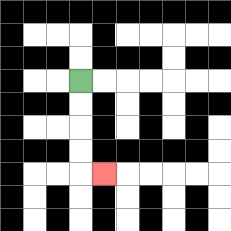{'start': '[3, 3]', 'end': '[4, 7]', 'path_directions': 'D,D,D,D,R', 'path_coordinates': '[[3, 3], [3, 4], [3, 5], [3, 6], [3, 7], [4, 7]]'}